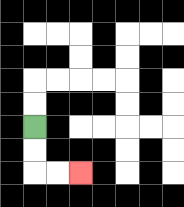{'start': '[1, 5]', 'end': '[3, 7]', 'path_directions': 'D,D,R,R', 'path_coordinates': '[[1, 5], [1, 6], [1, 7], [2, 7], [3, 7]]'}